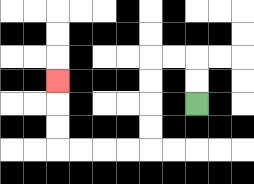{'start': '[8, 4]', 'end': '[2, 3]', 'path_directions': 'U,U,L,L,D,D,D,D,L,L,L,L,U,U,U', 'path_coordinates': '[[8, 4], [8, 3], [8, 2], [7, 2], [6, 2], [6, 3], [6, 4], [6, 5], [6, 6], [5, 6], [4, 6], [3, 6], [2, 6], [2, 5], [2, 4], [2, 3]]'}